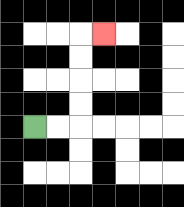{'start': '[1, 5]', 'end': '[4, 1]', 'path_directions': 'R,R,U,U,U,U,R', 'path_coordinates': '[[1, 5], [2, 5], [3, 5], [3, 4], [3, 3], [3, 2], [3, 1], [4, 1]]'}